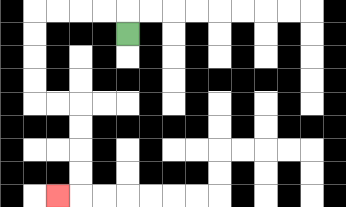{'start': '[5, 1]', 'end': '[2, 8]', 'path_directions': 'U,L,L,L,L,D,D,D,D,R,R,D,D,D,D,L', 'path_coordinates': '[[5, 1], [5, 0], [4, 0], [3, 0], [2, 0], [1, 0], [1, 1], [1, 2], [1, 3], [1, 4], [2, 4], [3, 4], [3, 5], [3, 6], [3, 7], [3, 8], [2, 8]]'}